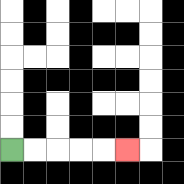{'start': '[0, 6]', 'end': '[5, 6]', 'path_directions': 'R,R,R,R,R', 'path_coordinates': '[[0, 6], [1, 6], [2, 6], [3, 6], [4, 6], [5, 6]]'}